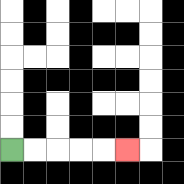{'start': '[0, 6]', 'end': '[5, 6]', 'path_directions': 'R,R,R,R,R', 'path_coordinates': '[[0, 6], [1, 6], [2, 6], [3, 6], [4, 6], [5, 6]]'}